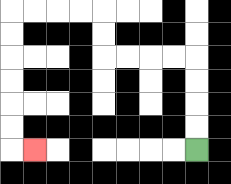{'start': '[8, 6]', 'end': '[1, 6]', 'path_directions': 'U,U,U,U,L,L,L,L,U,U,L,L,L,L,D,D,D,D,D,D,R', 'path_coordinates': '[[8, 6], [8, 5], [8, 4], [8, 3], [8, 2], [7, 2], [6, 2], [5, 2], [4, 2], [4, 1], [4, 0], [3, 0], [2, 0], [1, 0], [0, 0], [0, 1], [0, 2], [0, 3], [0, 4], [0, 5], [0, 6], [1, 6]]'}